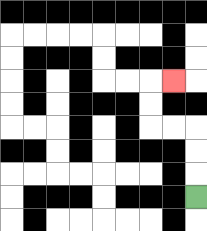{'start': '[8, 8]', 'end': '[7, 3]', 'path_directions': 'U,U,U,L,L,U,U,R', 'path_coordinates': '[[8, 8], [8, 7], [8, 6], [8, 5], [7, 5], [6, 5], [6, 4], [6, 3], [7, 3]]'}